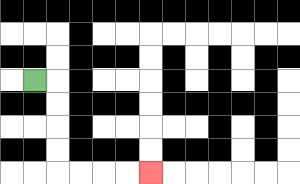{'start': '[1, 3]', 'end': '[6, 7]', 'path_directions': 'R,D,D,D,D,R,R,R,R', 'path_coordinates': '[[1, 3], [2, 3], [2, 4], [2, 5], [2, 6], [2, 7], [3, 7], [4, 7], [5, 7], [6, 7]]'}